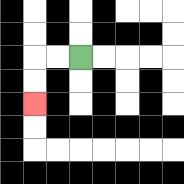{'start': '[3, 2]', 'end': '[1, 4]', 'path_directions': 'L,L,D,D', 'path_coordinates': '[[3, 2], [2, 2], [1, 2], [1, 3], [1, 4]]'}